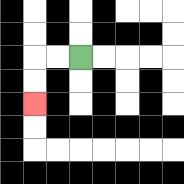{'start': '[3, 2]', 'end': '[1, 4]', 'path_directions': 'L,L,D,D', 'path_coordinates': '[[3, 2], [2, 2], [1, 2], [1, 3], [1, 4]]'}